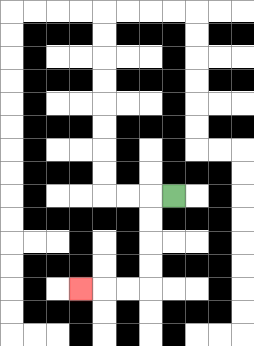{'start': '[7, 8]', 'end': '[3, 12]', 'path_directions': 'L,D,D,D,D,L,L,L', 'path_coordinates': '[[7, 8], [6, 8], [6, 9], [6, 10], [6, 11], [6, 12], [5, 12], [4, 12], [3, 12]]'}